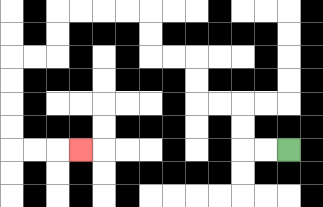{'start': '[12, 6]', 'end': '[3, 6]', 'path_directions': 'L,L,U,U,L,L,U,U,L,L,U,U,L,L,L,L,D,D,L,L,D,D,D,D,R,R,R', 'path_coordinates': '[[12, 6], [11, 6], [10, 6], [10, 5], [10, 4], [9, 4], [8, 4], [8, 3], [8, 2], [7, 2], [6, 2], [6, 1], [6, 0], [5, 0], [4, 0], [3, 0], [2, 0], [2, 1], [2, 2], [1, 2], [0, 2], [0, 3], [0, 4], [0, 5], [0, 6], [1, 6], [2, 6], [3, 6]]'}